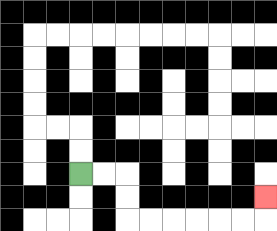{'start': '[3, 7]', 'end': '[11, 8]', 'path_directions': 'R,R,D,D,R,R,R,R,R,R,U', 'path_coordinates': '[[3, 7], [4, 7], [5, 7], [5, 8], [5, 9], [6, 9], [7, 9], [8, 9], [9, 9], [10, 9], [11, 9], [11, 8]]'}